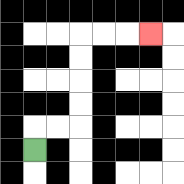{'start': '[1, 6]', 'end': '[6, 1]', 'path_directions': 'U,R,R,U,U,U,U,R,R,R', 'path_coordinates': '[[1, 6], [1, 5], [2, 5], [3, 5], [3, 4], [3, 3], [3, 2], [3, 1], [4, 1], [5, 1], [6, 1]]'}